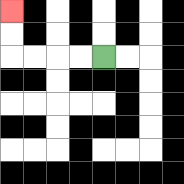{'start': '[4, 2]', 'end': '[0, 0]', 'path_directions': 'L,L,L,L,U,U', 'path_coordinates': '[[4, 2], [3, 2], [2, 2], [1, 2], [0, 2], [0, 1], [0, 0]]'}